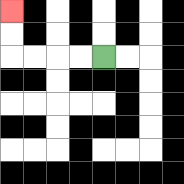{'start': '[4, 2]', 'end': '[0, 0]', 'path_directions': 'L,L,L,L,U,U', 'path_coordinates': '[[4, 2], [3, 2], [2, 2], [1, 2], [0, 2], [0, 1], [0, 0]]'}